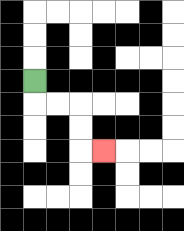{'start': '[1, 3]', 'end': '[4, 6]', 'path_directions': 'D,R,R,D,D,R', 'path_coordinates': '[[1, 3], [1, 4], [2, 4], [3, 4], [3, 5], [3, 6], [4, 6]]'}